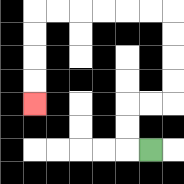{'start': '[6, 6]', 'end': '[1, 4]', 'path_directions': 'L,U,U,R,R,U,U,U,U,L,L,L,L,L,L,D,D,D,D', 'path_coordinates': '[[6, 6], [5, 6], [5, 5], [5, 4], [6, 4], [7, 4], [7, 3], [7, 2], [7, 1], [7, 0], [6, 0], [5, 0], [4, 0], [3, 0], [2, 0], [1, 0], [1, 1], [1, 2], [1, 3], [1, 4]]'}